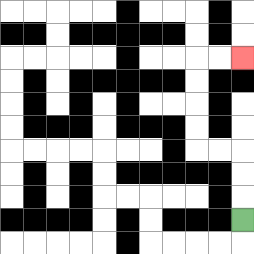{'start': '[10, 9]', 'end': '[10, 2]', 'path_directions': 'U,U,U,L,L,U,U,U,U,R,R', 'path_coordinates': '[[10, 9], [10, 8], [10, 7], [10, 6], [9, 6], [8, 6], [8, 5], [8, 4], [8, 3], [8, 2], [9, 2], [10, 2]]'}